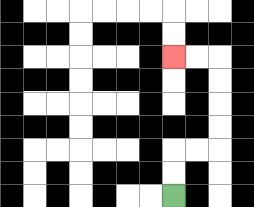{'start': '[7, 8]', 'end': '[7, 2]', 'path_directions': 'U,U,R,R,U,U,U,U,L,L', 'path_coordinates': '[[7, 8], [7, 7], [7, 6], [8, 6], [9, 6], [9, 5], [9, 4], [9, 3], [9, 2], [8, 2], [7, 2]]'}